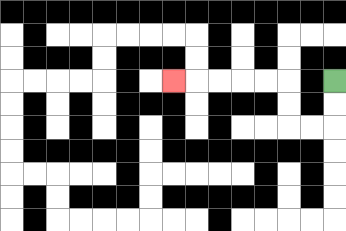{'start': '[14, 3]', 'end': '[7, 3]', 'path_directions': 'D,D,L,L,U,U,L,L,L,L,L', 'path_coordinates': '[[14, 3], [14, 4], [14, 5], [13, 5], [12, 5], [12, 4], [12, 3], [11, 3], [10, 3], [9, 3], [8, 3], [7, 3]]'}